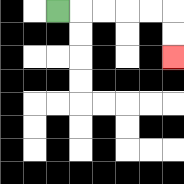{'start': '[2, 0]', 'end': '[7, 2]', 'path_directions': 'R,R,R,R,R,D,D', 'path_coordinates': '[[2, 0], [3, 0], [4, 0], [5, 0], [6, 0], [7, 0], [7, 1], [7, 2]]'}